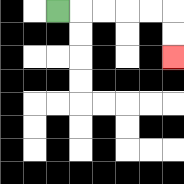{'start': '[2, 0]', 'end': '[7, 2]', 'path_directions': 'R,R,R,R,R,D,D', 'path_coordinates': '[[2, 0], [3, 0], [4, 0], [5, 0], [6, 0], [7, 0], [7, 1], [7, 2]]'}